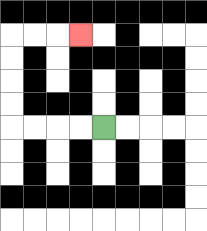{'start': '[4, 5]', 'end': '[3, 1]', 'path_directions': 'L,L,L,L,U,U,U,U,R,R,R', 'path_coordinates': '[[4, 5], [3, 5], [2, 5], [1, 5], [0, 5], [0, 4], [0, 3], [0, 2], [0, 1], [1, 1], [2, 1], [3, 1]]'}